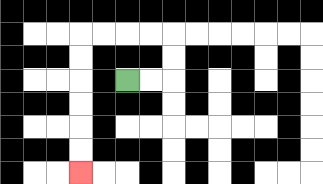{'start': '[5, 3]', 'end': '[3, 7]', 'path_directions': 'R,R,U,U,L,L,L,L,D,D,D,D,D,D', 'path_coordinates': '[[5, 3], [6, 3], [7, 3], [7, 2], [7, 1], [6, 1], [5, 1], [4, 1], [3, 1], [3, 2], [3, 3], [3, 4], [3, 5], [3, 6], [3, 7]]'}